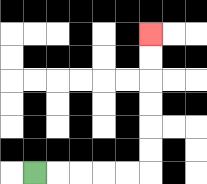{'start': '[1, 7]', 'end': '[6, 1]', 'path_directions': 'R,R,R,R,R,U,U,U,U,U,U', 'path_coordinates': '[[1, 7], [2, 7], [3, 7], [4, 7], [5, 7], [6, 7], [6, 6], [6, 5], [6, 4], [6, 3], [6, 2], [6, 1]]'}